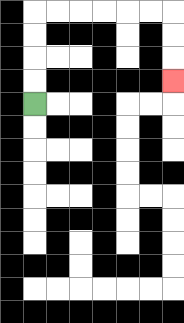{'start': '[1, 4]', 'end': '[7, 3]', 'path_directions': 'U,U,U,U,R,R,R,R,R,R,D,D,D', 'path_coordinates': '[[1, 4], [1, 3], [1, 2], [1, 1], [1, 0], [2, 0], [3, 0], [4, 0], [5, 0], [6, 0], [7, 0], [7, 1], [7, 2], [7, 3]]'}